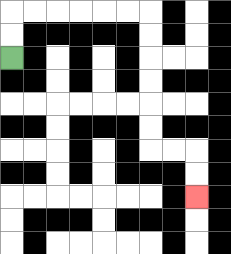{'start': '[0, 2]', 'end': '[8, 8]', 'path_directions': 'U,U,R,R,R,R,R,R,D,D,D,D,D,D,R,R,D,D', 'path_coordinates': '[[0, 2], [0, 1], [0, 0], [1, 0], [2, 0], [3, 0], [4, 0], [5, 0], [6, 0], [6, 1], [6, 2], [6, 3], [6, 4], [6, 5], [6, 6], [7, 6], [8, 6], [8, 7], [8, 8]]'}